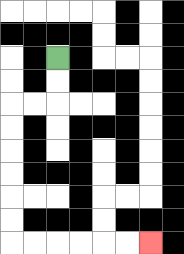{'start': '[2, 2]', 'end': '[6, 10]', 'path_directions': 'D,D,L,L,D,D,D,D,D,D,R,R,R,R,R,R', 'path_coordinates': '[[2, 2], [2, 3], [2, 4], [1, 4], [0, 4], [0, 5], [0, 6], [0, 7], [0, 8], [0, 9], [0, 10], [1, 10], [2, 10], [3, 10], [4, 10], [5, 10], [6, 10]]'}